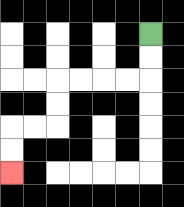{'start': '[6, 1]', 'end': '[0, 7]', 'path_directions': 'D,D,L,L,L,L,D,D,L,L,D,D', 'path_coordinates': '[[6, 1], [6, 2], [6, 3], [5, 3], [4, 3], [3, 3], [2, 3], [2, 4], [2, 5], [1, 5], [0, 5], [0, 6], [0, 7]]'}